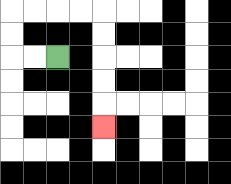{'start': '[2, 2]', 'end': '[4, 5]', 'path_directions': 'L,L,U,U,R,R,R,R,D,D,D,D,D', 'path_coordinates': '[[2, 2], [1, 2], [0, 2], [0, 1], [0, 0], [1, 0], [2, 0], [3, 0], [4, 0], [4, 1], [4, 2], [4, 3], [4, 4], [4, 5]]'}